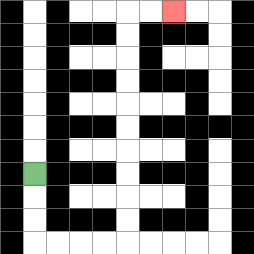{'start': '[1, 7]', 'end': '[7, 0]', 'path_directions': 'D,D,D,R,R,R,R,U,U,U,U,U,U,U,U,U,U,R,R', 'path_coordinates': '[[1, 7], [1, 8], [1, 9], [1, 10], [2, 10], [3, 10], [4, 10], [5, 10], [5, 9], [5, 8], [5, 7], [5, 6], [5, 5], [5, 4], [5, 3], [5, 2], [5, 1], [5, 0], [6, 0], [7, 0]]'}